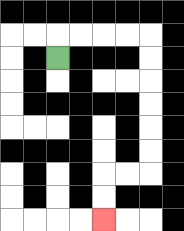{'start': '[2, 2]', 'end': '[4, 9]', 'path_directions': 'U,R,R,R,R,D,D,D,D,D,D,L,L,D,D', 'path_coordinates': '[[2, 2], [2, 1], [3, 1], [4, 1], [5, 1], [6, 1], [6, 2], [6, 3], [6, 4], [6, 5], [6, 6], [6, 7], [5, 7], [4, 7], [4, 8], [4, 9]]'}